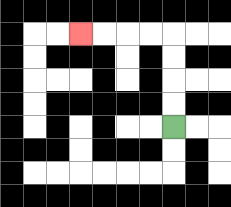{'start': '[7, 5]', 'end': '[3, 1]', 'path_directions': 'U,U,U,U,L,L,L,L', 'path_coordinates': '[[7, 5], [7, 4], [7, 3], [7, 2], [7, 1], [6, 1], [5, 1], [4, 1], [3, 1]]'}